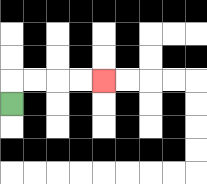{'start': '[0, 4]', 'end': '[4, 3]', 'path_directions': 'U,R,R,R,R', 'path_coordinates': '[[0, 4], [0, 3], [1, 3], [2, 3], [3, 3], [4, 3]]'}